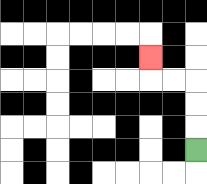{'start': '[8, 6]', 'end': '[6, 2]', 'path_directions': 'U,U,U,L,L,U', 'path_coordinates': '[[8, 6], [8, 5], [8, 4], [8, 3], [7, 3], [6, 3], [6, 2]]'}